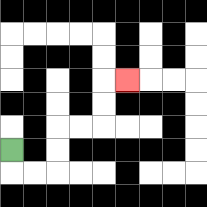{'start': '[0, 6]', 'end': '[5, 3]', 'path_directions': 'D,R,R,U,U,R,R,U,U,R', 'path_coordinates': '[[0, 6], [0, 7], [1, 7], [2, 7], [2, 6], [2, 5], [3, 5], [4, 5], [4, 4], [4, 3], [5, 3]]'}